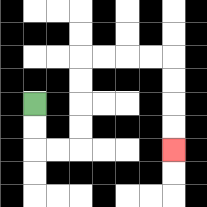{'start': '[1, 4]', 'end': '[7, 6]', 'path_directions': 'D,D,R,R,U,U,U,U,R,R,R,R,D,D,D,D', 'path_coordinates': '[[1, 4], [1, 5], [1, 6], [2, 6], [3, 6], [3, 5], [3, 4], [3, 3], [3, 2], [4, 2], [5, 2], [6, 2], [7, 2], [7, 3], [7, 4], [7, 5], [7, 6]]'}